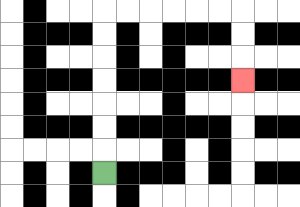{'start': '[4, 7]', 'end': '[10, 3]', 'path_directions': 'U,U,U,U,U,U,U,R,R,R,R,R,R,D,D,D', 'path_coordinates': '[[4, 7], [4, 6], [4, 5], [4, 4], [4, 3], [4, 2], [4, 1], [4, 0], [5, 0], [6, 0], [7, 0], [8, 0], [9, 0], [10, 0], [10, 1], [10, 2], [10, 3]]'}